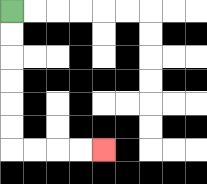{'start': '[0, 0]', 'end': '[4, 6]', 'path_directions': 'D,D,D,D,D,D,R,R,R,R', 'path_coordinates': '[[0, 0], [0, 1], [0, 2], [0, 3], [0, 4], [0, 5], [0, 6], [1, 6], [2, 6], [3, 6], [4, 6]]'}